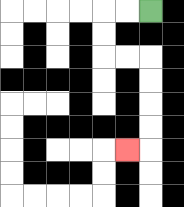{'start': '[6, 0]', 'end': '[5, 6]', 'path_directions': 'L,L,D,D,R,R,D,D,D,D,L', 'path_coordinates': '[[6, 0], [5, 0], [4, 0], [4, 1], [4, 2], [5, 2], [6, 2], [6, 3], [6, 4], [6, 5], [6, 6], [5, 6]]'}